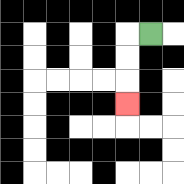{'start': '[6, 1]', 'end': '[5, 4]', 'path_directions': 'L,D,D,D', 'path_coordinates': '[[6, 1], [5, 1], [5, 2], [5, 3], [5, 4]]'}